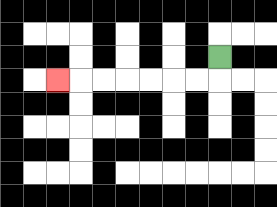{'start': '[9, 2]', 'end': '[2, 3]', 'path_directions': 'D,L,L,L,L,L,L,L', 'path_coordinates': '[[9, 2], [9, 3], [8, 3], [7, 3], [6, 3], [5, 3], [4, 3], [3, 3], [2, 3]]'}